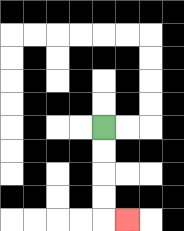{'start': '[4, 5]', 'end': '[5, 9]', 'path_directions': 'D,D,D,D,R', 'path_coordinates': '[[4, 5], [4, 6], [4, 7], [4, 8], [4, 9], [5, 9]]'}